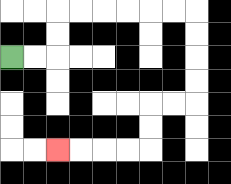{'start': '[0, 2]', 'end': '[2, 6]', 'path_directions': 'R,R,U,U,R,R,R,R,R,R,D,D,D,D,L,L,D,D,L,L,L,L', 'path_coordinates': '[[0, 2], [1, 2], [2, 2], [2, 1], [2, 0], [3, 0], [4, 0], [5, 0], [6, 0], [7, 0], [8, 0], [8, 1], [8, 2], [8, 3], [8, 4], [7, 4], [6, 4], [6, 5], [6, 6], [5, 6], [4, 6], [3, 6], [2, 6]]'}